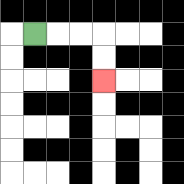{'start': '[1, 1]', 'end': '[4, 3]', 'path_directions': 'R,R,R,D,D', 'path_coordinates': '[[1, 1], [2, 1], [3, 1], [4, 1], [4, 2], [4, 3]]'}